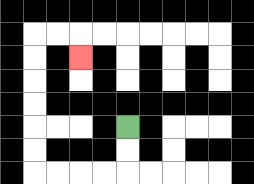{'start': '[5, 5]', 'end': '[3, 2]', 'path_directions': 'D,D,L,L,L,L,U,U,U,U,U,U,R,R,D', 'path_coordinates': '[[5, 5], [5, 6], [5, 7], [4, 7], [3, 7], [2, 7], [1, 7], [1, 6], [1, 5], [1, 4], [1, 3], [1, 2], [1, 1], [2, 1], [3, 1], [3, 2]]'}